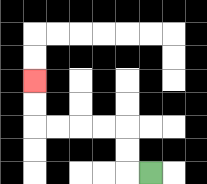{'start': '[6, 7]', 'end': '[1, 3]', 'path_directions': 'L,U,U,L,L,L,L,U,U', 'path_coordinates': '[[6, 7], [5, 7], [5, 6], [5, 5], [4, 5], [3, 5], [2, 5], [1, 5], [1, 4], [1, 3]]'}